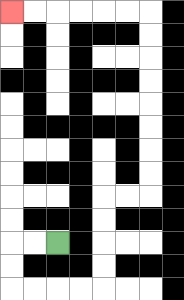{'start': '[2, 10]', 'end': '[0, 0]', 'path_directions': 'L,L,D,D,R,R,R,R,U,U,U,U,R,R,U,U,U,U,U,U,U,U,L,L,L,L,L,L', 'path_coordinates': '[[2, 10], [1, 10], [0, 10], [0, 11], [0, 12], [1, 12], [2, 12], [3, 12], [4, 12], [4, 11], [4, 10], [4, 9], [4, 8], [5, 8], [6, 8], [6, 7], [6, 6], [6, 5], [6, 4], [6, 3], [6, 2], [6, 1], [6, 0], [5, 0], [4, 0], [3, 0], [2, 0], [1, 0], [0, 0]]'}